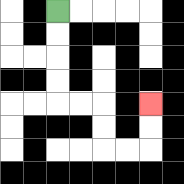{'start': '[2, 0]', 'end': '[6, 4]', 'path_directions': 'D,D,D,D,R,R,D,D,R,R,U,U', 'path_coordinates': '[[2, 0], [2, 1], [2, 2], [2, 3], [2, 4], [3, 4], [4, 4], [4, 5], [4, 6], [5, 6], [6, 6], [6, 5], [6, 4]]'}